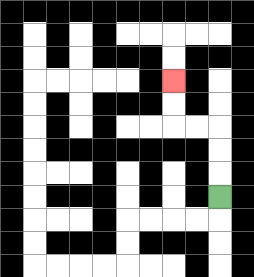{'start': '[9, 8]', 'end': '[7, 3]', 'path_directions': 'U,U,U,L,L,U,U', 'path_coordinates': '[[9, 8], [9, 7], [9, 6], [9, 5], [8, 5], [7, 5], [7, 4], [7, 3]]'}